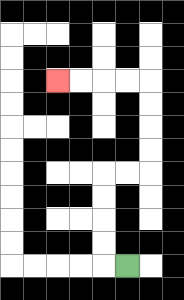{'start': '[5, 11]', 'end': '[2, 3]', 'path_directions': 'L,U,U,U,U,R,R,U,U,U,U,L,L,L,L', 'path_coordinates': '[[5, 11], [4, 11], [4, 10], [4, 9], [4, 8], [4, 7], [5, 7], [6, 7], [6, 6], [6, 5], [6, 4], [6, 3], [5, 3], [4, 3], [3, 3], [2, 3]]'}